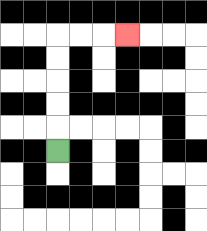{'start': '[2, 6]', 'end': '[5, 1]', 'path_directions': 'U,U,U,U,U,R,R,R', 'path_coordinates': '[[2, 6], [2, 5], [2, 4], [2, 3], [2, 2], [2, 1], [3, 1], [4, 1], [5, 1]]'}